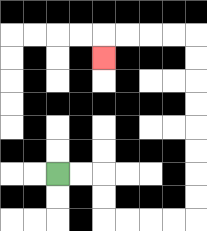{'start': '[2, 7]', 'end': '[4, 2]', 'path_directions': 'R,R,D,D,R,R,R,R,U,U,U,U,U,U,U,U,L,L,L,L,D', 'path_coordinates': '[[2, 7], [3, 7], [4, 7], [4, 8], [4, 9], [5, 9], [6, 9], [7, 9], [8, 9], [8, 8], [8, 7], [8, 6], [8, 5], [8, 4], [8, 3], [8, 2], [8, 1], [7, 1], [6, 1], [5, 1], [4, 1], [4, 2]]'}